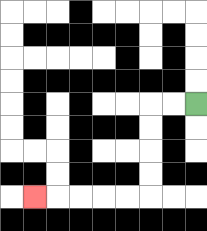{'start': '[8, 4]', 'end': '[1, 8]', 'path_directions': 'L,L,D,D,D,D,L,L,L,L,L', 'path_coordinates': '[[8, 4], [7, 4], [6, 4], [6, 5], [6, 6], [6, 7], [6, 8], [5, 8], [4, 8], [3, 8], [2, 8], [1, 8]]'}